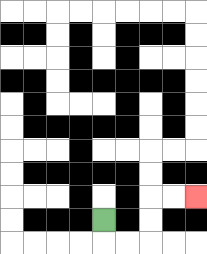{'start': '[4, 9]', 'end': '[8, 8]', 'path_directions': 'D,R,R,U,U,R,R', 'path_coordinates': '[[4, 9], [4, 10], [5, 10], [6, 10], [6, 9], [6, 8], [7, 8], [8, 8]]'}